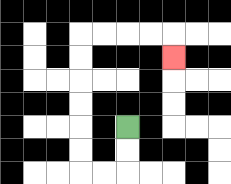{'start': '[5, 5]', 'end': '[7, 2]', 'path_directions': 'D,D,L,L,U,U,U,U,U,U,R,R,R,R,D', 'path_coordinates': '[[5, 5], [5, 6], [5, 7], [4, 7], [3, 7], [3, 6], [3, 5], [3, 4], [3, 3], [3, 2], [3, 1], [4, 1], [5, 1], [6, 1], [7, 1], [7, 2]]'}